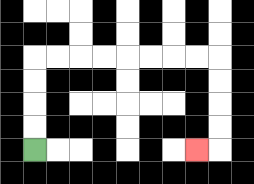{'start': '[1, 6]', 'end': '[8, 6]', 'path_directions': 'U,U,U,U,R,R,R,R,R,R,R,R,D,D,D,D,L', 'path_coordinates': '[[1, 6], [1, 5], [1, 4], [1, 3], [1, 2], [2, 2], [3, 2], [4, 2], [5, 2], [6, 2], [7, 2], [8, 2], [9, 2], [9, 3], [9, 4], [9, 5], [9, 6], [8, 6]]'}